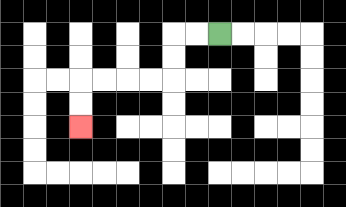{'start': '[9, 1]', 'end': '[3, 5]', 'path_directions': 'L,L,D,D,L,L,L,L,D,D', 'path_coordinates': '[[9, 1], [8, 1], [7, 1], [7, 2], [7, 3], [6, 3], [5, 3], [4, 3], [3, 3], [3, 4], [3, 5]]'}